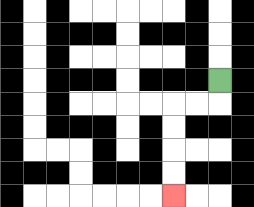{'start': '[9, 3]', 'end': '[7, 8]', 'path_directions': 'D,L,L,D,D,D,D', 'path_coordinates': '[[9, 3], [9, 4], [8, 4], [7, 4], [7, 5], [7, 6], [7, 7], [7, 8]]'}